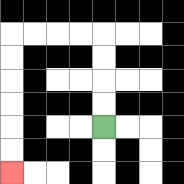{'start': '[4, 5]', 'end': '[0, 7]', 'path_directions': 'U,U,U,U,L,L,L,L,D,D,D,D,D,D', 'path_coordinates': '[[4, 5], [4, 4], [4, 3], [4, 2], [4, 1], [3, 1], [2, 1], [1, 1], [0, 1], [0, 2], [0, 3], [0, 4], [0, 5], [0, 6], [0, 7]]'}